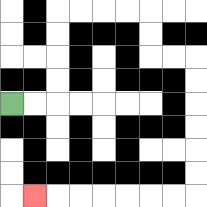{'start': '[0, 4]', 'end': '[1, 8]', 'path_directions': 'R,R,U,U,U,U,R,R,R,R,D,D,R,R,D,D,D,D,D,D,L,L,L,L,L,L,L', 'path_coordinates': '[[0, 4], [1, 4], [2, 4], [2, 3], [2, 2], [2, 1], [2, 0], [3, 0], [4, 0], [5, 0], [6, 0], [6, 1], [6, 2], [7, 2], [8, 2], [8, 3], [8, 4], [8, 5], [8, 6], [8, 7], [8, 8], [7, 8], [6, 8], [5, 8], [4, 8], [3, 8], [2, 8], [1, 8]]'}